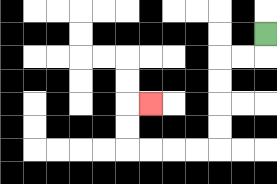{'start': '[11, 1]', 'end': '[6, 4]', 'path_directions': 'D,L,L,D,D,D,D,L,L,L,L,U,U,R', 'path_coordinates': '[[11, 1], [11, 2], [10, 2], [9, 2], [9, 3], [9, 4], [9, 5], [9, 6], [8, 6], [7, 6], [6, 6], [5, 6], [5, 5], [5, 4], [6, 4]]'}